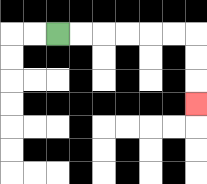{'start': '[2, 1]', 'end': '[8, 4]', 'path_directions': 'R,R,R,R,R,R,D,D,D', 'path_coordinates': '[[2, 1], [3, 1], [4, 1], [5, 1], [6, 1], [7, 1], [8, 1], [8, 2], [8, 3], [8, 4]]'}